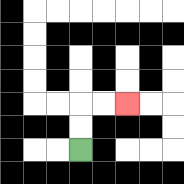{'start': '[3, 6]', 'end': '[5, 4]', 'path_directions': 'U,U,R,R', 'path_coordinates': '[[3, 6], [3, 5], [3, 4], [4, 4], [5, 4]]'}